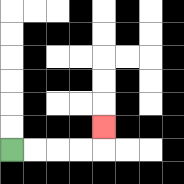{'start': '[0, 6]', 'end': '[4, 5]', 'path_directions': 'R,R,R,R,U', 'path_coordinates': '[[0, 6], [1, 6], [2, 6], [3, 6], [4, 6], [4, 5]]'}